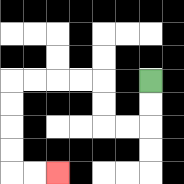{'start': '[6, 3]', 'end': '[2, 7]', 'path_directions': 'D,D,L,L,U,U,L,L,L,L,D,D,D,D,R,R', 'path_coordinates': '[[6, 3], [6, 4], [6, 5], [5, 5], [4, 5], [4, 4], [4, 3], [3, 3], [2, 3], [1, 3], [0, 3], [0, 4], [0, 5], [0, 6], [0, 7], [1, 7], [2, 7]]'}